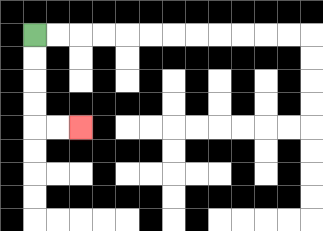{'start': '[1, 1]', 'end': '[3, 5]', 'path_directions': 'D,D,D,D,R,R', 'path_coordinates': '[[1, 1], [1, 2], [1, 3], [1, 4], [1, 5], [2, 5], [3, 5]]'}